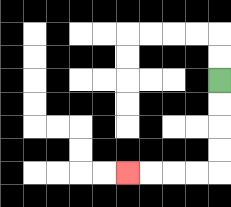{'start': '[9, 3]', 'end': '[5, 7]', 'path_directions': 'D,D,D,D,L,L,L,L', 'path_coordinates': '[[9, 3], [9, 4], [9, 5], [9, 6], [9, 7], [8, 7], [7, 7], [6, 7], [5, 7]]'}